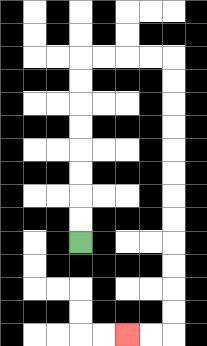{'start': '[3, 10]', 'end': '[5, 14]', 'path_directions': 'U,U,U,U,U,U,U,U,R,R,R,R,D,D,D,D,D,D,D,D,D,D,D,D,L,L', 'path_coordinates': '[[3, 10], [3, 9], [3, 8], [3, 7], [3, 6], [3, 5], [3, 4], [3, 3], [3, 2], [4, 2], [5, 2], [6, 2], [7, 2], [7, 3], [7, 4], [7, 5], [7, 6], [7, 7], [7, 8], [7, 9], [7, 10], [7, 11], [7, 12], [7, 13], [7, 14], [6, 14], [5, 14]]'}